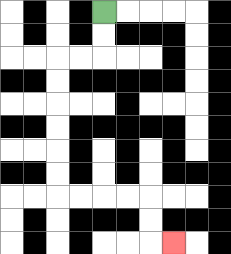{'start': '[4, 0]', 'end': '[7, 10]', 'path_directions': 'D,D,L,L,D,D,D,D,D,D,R,R,R,R,D,D,R', 'path_coordinates': '[[4, 0], [4, 1], [4, 2], [3, 2], [2, 2], [2, 3], [2, 4], [2, 5], [2, 6], [2, 7], [2, 8], [3, 8], [4, 8], [5, 8], [6, 8], [6, 9], [6, 10], [7, 10]]'}